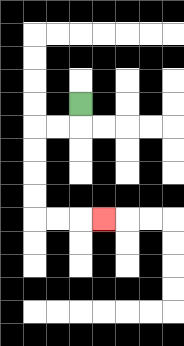{'start': '[3, 4]', 'end': '[4, 9]', 'path_directions': 'D,L,L,D,D,D,D,R,R,R', 'path_coordinates': '[[3, 4], [3, 5], [2, 5], [1, 5], [1, 6], [1, 7], [1, 8], [1, 9], [2, 9], [3, 9], [4, 9]]'}